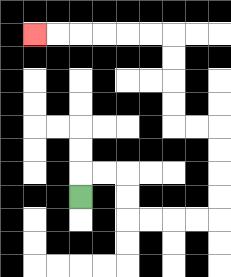{'start': '[3, 8]', 'end': '[1, 1]', 'path_directions': 'U,R,R,D,D,R,R,R,R,U,U,U,U,L,L,U,U,U,U,L,L,L,L,L,L', 'path_coordinates': '[[3, 8], [3, 7], [4, 7], [5, 7], [5, 8], [5, 9], [6, 9], [7, 9], [8, 9], [9, 9], [9, 8], [9, 7], [9, 6], [9, 5], [8, 5], [7, 5], [7, 4], [7, 3], [7, 2], [7, 1], [6, 1], [5, 1], [4, 1], [3, 1], [2, 1], [1, 1]]'}